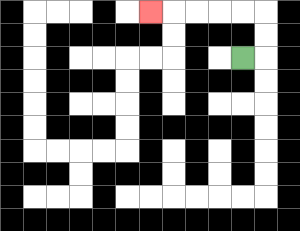{'start': '[10, 2]', 'end': '[6, 0]', 'path_directions': 'R,U,U,L,L,L,L,L', 'path_coordinates': '[[10, 2], [11, 2], [11, 1], [11, 0], [10, 0], [9, 0], [8, 0], [7, 0], [6, 0]]'}